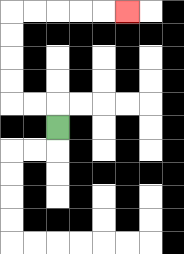{'start': '[2, 5]', 'end': '[5, 0]', 'path_directions': 'U,L,L,U,U,U,U,R,R,R,R,R', 'path_coordinates': '[[2, 5], [2, 4], [1, 4], [0, 4], [0, 3], [0, 2], [0, 1], [0, 0], [1, 0], [2, 0], [3, 0], [4, 0], [5, 0]]'}